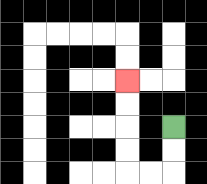{'start': '[7, 5]', 'end': '[5, 3]', 'path_directions': 'D,D,L,L,U,U,U,U', 'path_coordinates': '[[7, 5], [7, 6], [7, 7], [6, 7], [5, 7], [5, 6], [5, 5], [5, 4], [5, 3]]'}